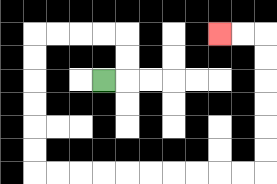{'start': '[4, 3]', 'end': '[9, 1]', 'path_directions': 'R,U,U,L,L,L,L,D,D,D,D,D,D,R,R,R,R,R,R,R,R,R,R,U,U,U,U,U,U,L,L', 'path_coordinates': '[[4, 3], [5, 3], [5, 2], [5, 1], [4, 1], [3, 1], [2, 1], [1, 1], [1, 2], [1, 3], [1, 4], [1, 5], [1, 6], [1, 7], [2, 7], [3, 7], [4, 7], [5, 7], [6, 7], [7, 7], [8, 7], [9, 7], [10, 7], [11, 7], [11, 6], [11, 5], [11, 4], [11, 3], [11, 2], [11, 1], [10, 1], [9, 1]]'}